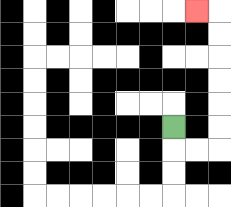{'start': '[7, 5]', 'end': '[8, 0]', 'path_directions': 'D,R,R,U,U,U,U,U,U,L', 'path_coordinates': '[[7, 5], [7, 6], [8, 6], [9, 6], [9, 5], [9, 4], [9, 3], [9, 2], [9, 1], [9, 0], [8, 0]]'}